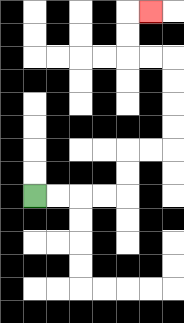{'start': '[1, 8]', 'end': '[6, 0]', 'path_directions': 'R,R,R,R,U,U,R,R,U,U,U,U,L,L,U,U,R', 'path_coordinates': '[[1, 8], [2, 8], [3, 8], [4, 8], [5, 8], [5, 7], [5, 6], [6, 6], [7, 6], [7, 5], [7, 4], [7, 3], [7, 2], [6, 2], [5, 2], [5, 1], [5, 0], [6, 0]]'}